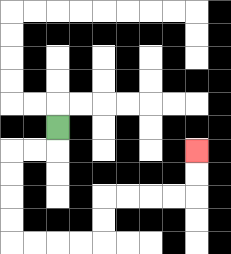{'start': '[2, 5]', 'end': '[8, 6]', 'path_directions': 'D,L,L,D,D,D,D,R,R,R,R,U,U,R,R,R,R,U,U', 'path_coordinates': '[[2, 5], [2, 6], [1, 6], [0, 6], [0, 7], [0, 8], [0, 9], [0, 10], [1, 10], [2, 10], [3, 10], [4, 10], [4, 9], [4, 8], [5, 8], [6, 8], [7, 8], [8, 8], [8, 7], [8, 6]]'}